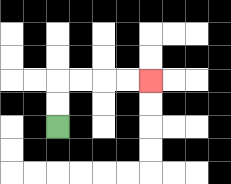{'start': '[2, 5]', 'end': '[6, 3]', 'path_directions': 'U,U,R,R,R,R', 'path_coordinates': '[[2, 5], [2, 4], [2, 3], [3, 3], [4, 3], [5, 3], [6, 3]]'}